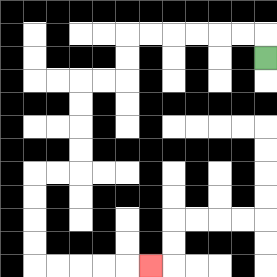{'start': '[11, 2]', 'end': '[6, 11]', 'path_directions': 'U,L,L,L,L,L,L,D,D,L,L,D,D,D,D,L,L,D,D,D,D,R,R,R,R,R', 'path_coordinates': '[[11, 2], [11, 1], [10, 1], [9, 1], [8, 1], [7, 1], [6, 1], [5, 1], [5, 2], [5, 3], [4, 3], [3, 3], [3, 4], [3, 5], [3, 6], [3, 7], [2, 7], [1, 7], [1, 8], [1, 9], [1, 10], [1, 11], [2, 11], [3, 11], [4, 11], [5, 11], [6, 11]]'}